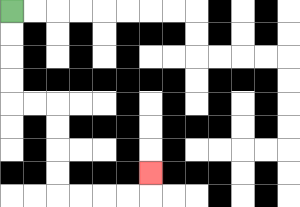{'start': '[0, 0]', 'end': '[6, 7]', 'path_directions': 'D,D,D,D,R,R,D,D,D,D,R,R,R,R,U', 'path_coordinates': '[[0, 0], [0, 1], [0, 2], [0, 3], [0, 4], [1, 4], [2, 4], [2, 5], [2, 6], [2, 7], [2, 8], [3, 8], [4, 8], [5, 8], [6, 8], [6, 7]]'}